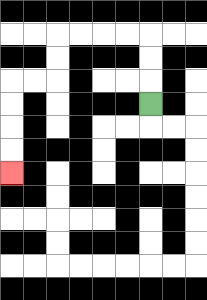{'start': '[6, 4]', 'end': '[0, 7]', 'path_directions': 'U,U,U,L,L,L,L,D,D,L,L,D,D,D,D', 'path_coordinates': '[[6, 4], [6, 3], [6, 2], [6, 1], [5, 1], [4, 1], [3, 1], [2, 1], [2, 2], [2, 3], [1, 3], [0, 3], [0, 4], [0, 5], [0, 6], [0, 7]]'}